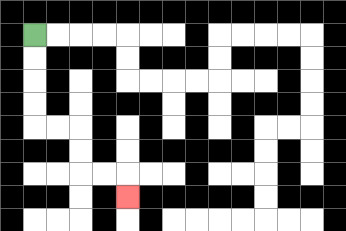{'start': '[1, 1]', 'end': '[5, 8]', 'path_directions': 'D,D,D,D,R,R,D,D,R,R,D', 'path_coordinates': '[[1, 1], [1, 2], [1, 3], [1, 4], [1, 5], [2, 5], [3, 5], [3, 6], [3, 7], [4, 7], [5, 7], [5, 8]]'}